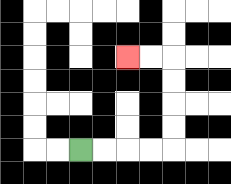{'start': '[3, 6]', 'end': '[5, 2]', 'path_directions': 'R,R,R,R,U,U,U,U,L,L', 'path_coordinates': '[[3, 6], [4, 6], [5, 6], [6, 6], [7, 6], [7, 5], [7, 4], [7, 3], [7, 2], [6, 2], [5, 2]]'}